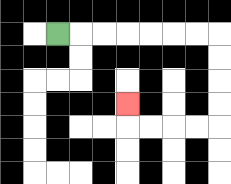{'start': '[2, 1]', 'end': '[5, 4]', 'path_directions': 'R,R,R,R,R,R,R,D,D,D,D,L,L,L,L,U', 'path_coordinates': '[[2, 1], [3, 1], [4, 1], [5, 1], [6, 1], [7, 1], [8, 1], [9, 1], [9, 2], [9, 3], [9, 4], [9, 5], [8, 5], [7, 5], [6, 5], [5, 5], [5, 4]]'}